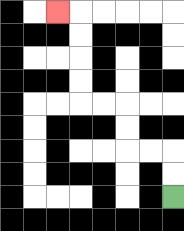{'start': '[7, 8]', 'end': '[2, 0]', 'path_directions': 'U,U,L,L,U,U,L,L,U,U,U,U,L', 'path_coordinates': '[[7, 8], [7, 7], [7, 6], [6, 6], [5, 6], [5, 5], [5, 4], [4, 4], [3, 4], [3, 3], [3, 2], [3, 1], [3, 0], [2, 0]]'}